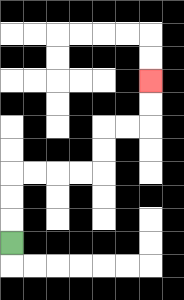{'start': '[0, 10]', 'end': '[6, 3]', 'path_directions': 'U,U,U,R,R,R,R,U,U,R,R,U,U', 'path_coordinates': '[[0, 10], [0, 9], [0, 8], [0, 7], [1, 7], [2, 7], [3, 7], [4, 7], [4, 6], [4, 5], [5, 5], [6, 5], [6, 4], [6, 3]]'}